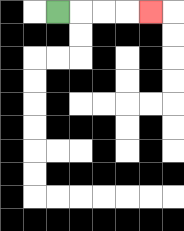{'start': '[2, 0]', 'end': '[6, 0]', 'path_directions': 'R,R,R,R', 'path_coordinates': '[[2, 0], [3, 0], [4, 0], [5, 0], [6, 0]]'}